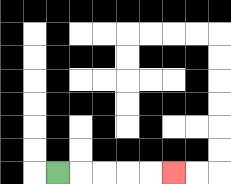{'start': '[2, 7]', 'end': '[7, 7]', 'path_directions': 'R,R,R,R,R', 'path_coordinates': '[[2, 7], [3, 7], [4, 7], [5, 7], [6, 7], [7, 7]]'}